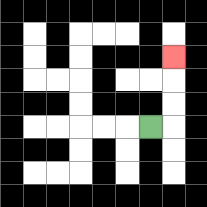{'start': '[6, 5]', 'end': '[7, 2]', 'path_directions': 'R,U,U,U', 'path_coordinates': '[[6, 5], [7, 5], [7, 4], [7, 3], [7, 2]]'}